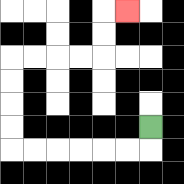{'start': '[6, 5]', 'end': '[5, 0]', 'path_directions': 'D,L,L,L,L,L,L,U,U,U,U,R,R,R,R,U,U,R', 'path_coordinates': '[[6, 5], [6, 6], [5, 6], [4, 6], [3, 6], [2, 6], [1, 6], [0, 6], [0, 5], [0, 4], [0, 3], [0, 2], [1, 2], [2, 2], [3, 2], [4, 2], [4, 1], [4, 0], [5, 0]]'}